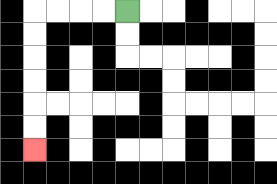{'start': '[5, 0]', 'end': '[1, 6]', 'path_directions': 'L,L,L,L,D,D,D,D,D,D', 'path_coordinates': '[[5, 0], [4, 0], [3, 0], [2, 0], [1, 0], [1, 1], [1, 2], [1, 3], [1, 4], [1, 5], [1, 6]]'}